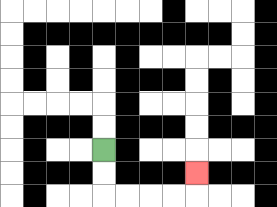{'start': '[4, 6]', 'end': '[8, 7]', 'path_directions': 'D,D,R,R,R,R,U', 'path_coordinates': '[[4, 6], [4, 7], [4, 8], [5, 8], [6, 8], [7, 8], [8, 8], [8, 7]]'}